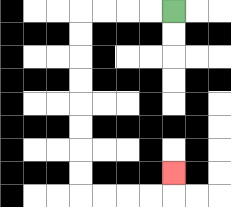{'start': '[7, 0]', 'end': '[7, 7]', 'path_directions': 'L,L,L,L,D,D,D,D,D,D,D,D,R,R,R,R,U', 'path_coordinates': '[[7, 0], [6, 0], [5, 0], [4, 0], [3, 0], [3, 1], [3, 2], [3, 3], [3, 4], [3, 5], [3, 6], [3, 7], [3, 8], [4, 8], [5, 8], [6, 8], [7, 8], [7, 7]]'}